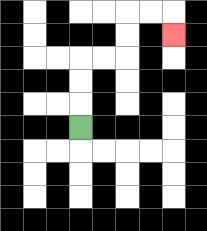{'start': '[3, 5]', 'end': '[7, 1]', 'path_directions': 'U,U,U,R,R,U,U,R,R,D', 'path_coordinates': '[[3, 5], [3, 4], [3, 3], [3, 2], [4, 2], [5, 2], [5, 1], [5, 0], [6, 0], [7, 0], [7, 1]]'}